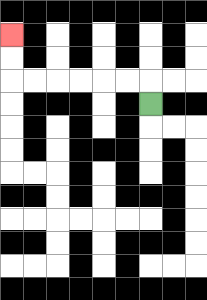{'start': '[6, 4]', 'end': '[0, 1]', 'path_directions': 'U,L,L,L,L,L,L,U,U', 'path_coordinates': '[[6, 4], [6, 3], [5, 3], [4, 3], [3, 3], [2, 3], [1, 3], [0, 3], [0, 2], [0, 1]]'}